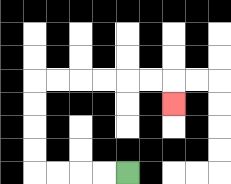{'start': '[5, 7]', 'end': '[7, 4]', 'path_directions': 'L,L,L,L,U,U,U,U,R,R,R,R,R,R,D', 'path_coordinates': '[[5, 7], [4, 7], [3, 7], [2, 7], [1, 7], [1, 6], [1, 5], [1, 4], [1, 3], [2, 3], [3, 3], [4, 3], [5, 3], [6, 3], [7, 3], [7, 4]]'}